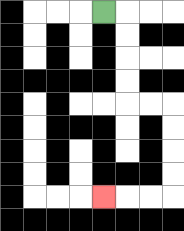{'start': '[4, 0]', 'end': '[4, 8]', 'path_directions': 'R,D,D,D,D,R,R,D,D,D,D,L,L,L', 'path_coordinates': '[[4, 0], [5, 0], [5, 1], [5, 2], [5, 3], [5, 4], [6, 4], [7, 4], [7, 5], [7, 6], [7, 7], [7, 8], [6, 8], [5, 8], [4, 8]]'}